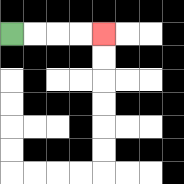{'start': '[0, 1]', 'end': '[4, 1]', 'path_directions': 'R,R,R,R', 'path_coordinates': '[[0, 1], [1, 1], [2, 1], [3, 1], [4, 1]]'}